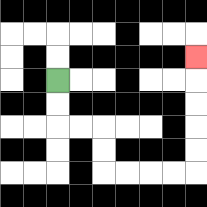{'start': '[2, 3]', 'end': '[8, 2]', 'path_directions': 'D,D,R,R,D,D,R,R,R,R,U,U,U,U,U', 'path_coordinates': '[[2, 3], [2, 4], [2, 5], [3, 5], [4, 5], [4, 6], [4, 7], [5, 7], [6, 7], [7, 7], [8, 7], [8, 6], [8, 5], [8, 4], [8, 3], [8, 2]]'}